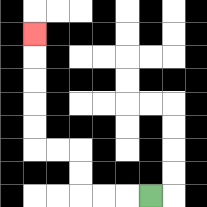{'start': '[6, 8]', 'end': '[1, 1]', 'path_directions': 'L,L,L,U,U,L,L,U,U,U,U,U', 'path_coordinates': '[[6, 8], [5, 8], [4, 8], [3, 8], [3, 7], [3, 6], [2, 6], [1, 6], [1, 5], [1, 4], [1, 3], [1, 2], [1, 1]]'}